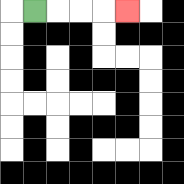{'start': '[1, 0]', 'end': '[5, 0]', 'path_directions': 'R,R,R,R', 'path_coordinates': '[[1, 0], [2, 0], [3, 0], [4, 0], [5, 0]]'}